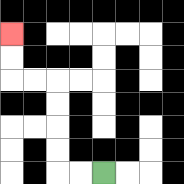{'start': '[4, 7]', 'end': '[0, 1]', 'path_directions': 'L,L,U,U,U,U,L,L,U,U', 'path_coordinates': '[[4, 7], [3, 7], [2, 7], [2, 6], [2, 5], [2, 4], [2, 3], [1, 3], [0, 3], [0, 2], [0, 1]]'}